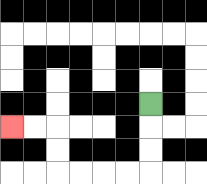{'start': '[6, 4]', 'end': '[0, 5]', 'path_directions': 'D,D,D,L,L,L,L,U,U,L,L', 'path_coordinates': '[[6, 4], [6, 5], [6, 6], [6, 7], [5, 7], [4, 7], [3, 7], [2, 7], [2, 6], [2, 5], [1, 5], [0, 5]]'}